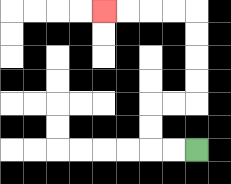{'start': '[8, 6]', 'end': '[4, 0]', 'path_directions': 'L,L,U,U,R,R,U,U,U,U,L,L,L,L', 'path_coordinates': '[[8, 6], [7, 6], [6, 6], [6, 5], [6, 4], [7, 4], [8, 4], [8, 3], [8, 2], [8, 1], [8, 0], [7, 0], [6, 0], [5, 0], [4, 0]]'}